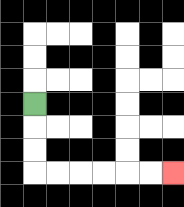{'start': '[1, 4]', 'end': '[7, 7]', 'path_directions': 'D,D,D,R,R,R,R,R,R', 'path_coordinates': '[[1, 4], [1, 5], [1, 6], [1, 7], [2, 7], [3, 7], [4, 7], [5, 7], [6, 7], [7, 7]]'}